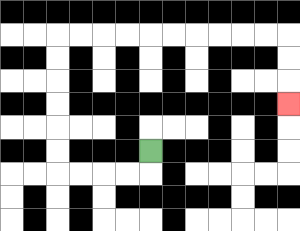{'start': '[6, 6]', 'end': '[12, 4]', 'path_directions': 'D,L,L,L,L,U,U,U,U,U,U,R,R,R,R,R,R,R,R,R,R,D,D,D', 'path_coordinates': '[[6, 6], [6, 7], [5, 7], [4, 7], [3, 7], [2, 7], [2, 6], [2, 5], [2, 4], [2, 3], [2, 2], [2, 1], [3, 1], [4, 1], [5, 1], [6, 1], [7, 1], [8, 1], [9, 1], [10, 1], [11, 1], [12, 1], [12, 2], [12, 3], [12, 4]]'}